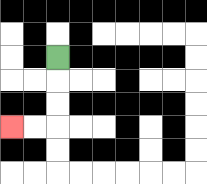{'start': '[2, 2]', 'end': '[0, 5]', 'path_directions': 'D,D,D,L,L', 'path_coordinates': '[[2, 2], [2, 3], [2, 4], [2, 5], [1, 5], [0, 5]]'}